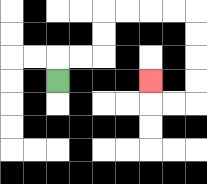{'start': '[2, 3]', 'end': '[6, 3]', 'path_directions': 'U,R,R,U,U,R,R,R,R,D,D,D,D,L,L,U', 'path_coordinates': '[[2, 3], [2, 2], [3, 2], [4, 2], [4, 1], [4, 0], [5, 0], [6, 0], [7, 0], [8, 0], [8, 1], [8, 2], [8, 3], [8, 4], [7, 4], [6, 4], [6, 3]]'}